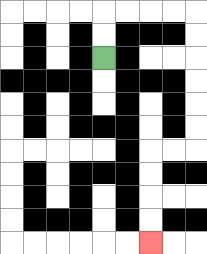{'start': '[4, 2]', 'end': '[6, 10]', 'path_directions': 'U,U,R,R,R,R,D,D,D,D,D,D,L,L,D,D,D,D', 'path_coordinates': '[[4, 2], [4, 1], [4, 0], [5, 0], [6, 0], [7, 0], [8, 0], [8, 1], [8, 2], [8, 3], [8, 4], [8, 5], [8, 6], [7, 6], [6, 6], [6, 7], [6, 8], [6, 9], [6, 10]]'}